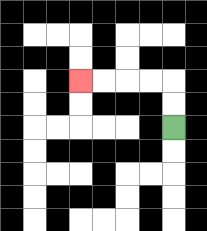{'start': '[7, 5]', 'end': '[3, 3]', 'path_directions': 'U,U,L,L,L,L', 'path_coordinates': '[[7, 5], [7, 4], [7, 3], [6, 3], [5, 3], [4, 3], [3, 3]]'}